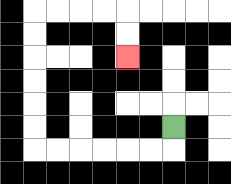{'start': '[7, 5]', 'end': '[5, 2]', 'path_directions': 'D,L,L,L,L,L,L,U,U,U,U,U,U,R,R,R,R,D,D', 'path_coordinates': '[[7, 5], [7, 6], [6, 6], [5, 6], [4, 6], [3, 6], [2, 6], [1, 6], [1, 5], [1, 4], [1, 3], [1, 2], [1, 1], [1, 0], [2, 0], [3, 0], [4, 0], [5, 0], [5, 1], [5, 2]]'}